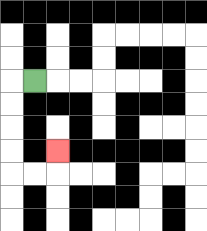{'start': '[1, 3]', 'end': '[2, 6]', 'path_directions': 'L,D,D,D,D,R,R,U', 'path_coordinates': '[[1, 3], [0, 3], [0, 4], [0, 5], [0, 6], [0, 7], [1, 7], [2, 7], [2, 6]]'}